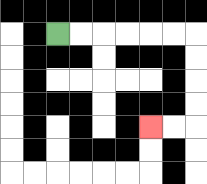{'start': '[2, 1]', 'end': '[6, 5]', 'path_directions': 'R,R,R,R,R,R,D,D,D,D,L,L', 'path_coordinates': '[[2, 1], [3, 1], [4, 1], [5, 1], [6, 1], [7, 1], [8, 1], [8, 2], [8, 3], [8, 4], [8, 5], [7, 5], [6, 5]]'}